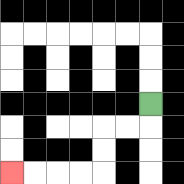{'start': '[6, 4]', 'end': '[0, 7]', 'path_directions': 'D,L,L,D,D,L,L,L,L', 'path_coordinates': '[[6, 4], [6, 5], [5, 5], [4, 5], [4, 6], [4, 7], [3, 7], [2, 7], [1, 7], [0, 7]]'}